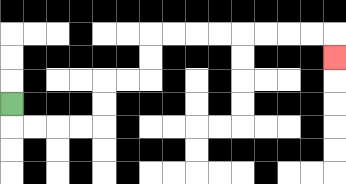{'start': '[0, 4]', 'end': '[14, 2]', 'path_directions': 'D,R,R,R,R,U,U,R,R,U,U,R,R,R,R,R,R,R,R,D', 'path_coordinates': '[[0, 4], [0, 5], [1, 5], [2, 5], [3, 5], [4, 5], [4, 4], [4, 3], [5, 3], [6, 3], [6, 2], [6, 1], [7, 1], [8, 1], [9, 1], [10, 1], [11, 1], [12, 1], [13, 1], [14, 1], [14, 2]]'}